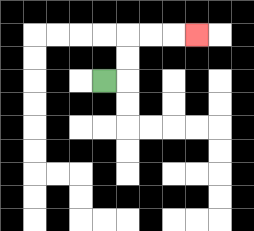{'start': '[4, 3]', 'end': '[8, 1]', 'path_directions': 'R,U,U,R,R,R', 'path_coordinates': '[[4, 3], [5, 3], [5, 2], [5, 1], [6, 1], [7, 1], [8, 1]]'}